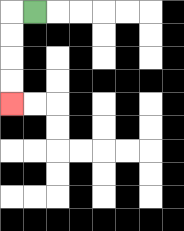{'start': '[1, 0]', 'end': '[0, 4]', 'path_directions': 'L,D,D,D,D', 'path_coordinates': '[[1, 0], [0, 0], [0, 1], [0, 2], [0, 3], [0, 4]]'}